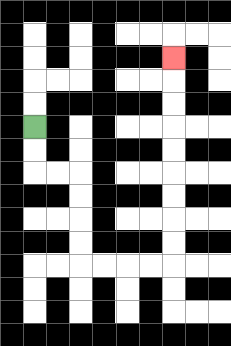{'start': '[1, 5]', 'end': '[7, 2]', 'path_directions': 'D,D,R,R,D,D,D,D,R,R,R,R,U,U,U,U,U,U,U,U,U', 'path_coordinates': '[[1, 5], [1, 6], [1, 7], [2, 7], [3, 7], [3, 8], [3, 9], [3, 10], [3, 11], [4, 11], [5, 11], [6, 11], [7, 11], [7, 10], [7, 9], [7, 8], [7, 7], [7, 6], [7, 5], [7, 4], [7, 3], [7, 2]]'}